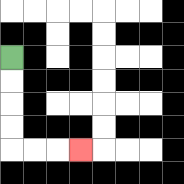{'start': '[0, 2]', 'end': '[3, 6]', 'path_directions': 'D,D,D,D,R,R,R', 'path_coordinates': '[[0, 2], [0, 3], [0, 4], [0, 5], [0, 6], [1, 6], [2, 6], [3, 6]]'}